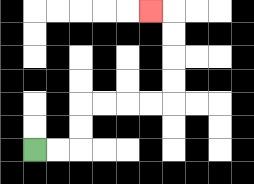{'start': '[1, 6]', 'end': '[6, 0]', 'path_directions': 'R,R,U,U,R,R,R,R,U,U,U,U,L', 'path_coordinates': '[[1, 6], [2, 6], [3, 6], [3, 5], [3, 4], [4, 4], [5, 4], [6, 4], [7, 4], [7, 3], [7, 2], [7, 1], [7, 0], [6, 0]]'}